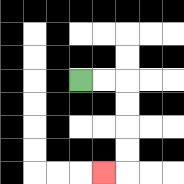{'start': '[3, 3]', 'end': '[4, 7]', 'path_directions': 'R,R,D,D,D,D,L', 'path_coordinates': '[[3, 3], [4, 3], [5, 3], [5, 4], [5, 5], [5, 6], [5, 7], [4, 7]]'}